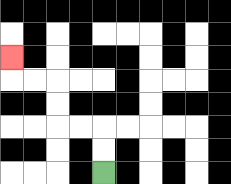{'start': '[4, 7]', 'end': '[0, 2]', 'path_directions': 'U,U,L,L,U,U,L,L,U', 'path_coordinates': '[[4, 7], [4, 6], [4, 5], [3, 5], [2, 5], [2, 4], [2, 3], [1, 3], [0, 3], [0, 2]]'}